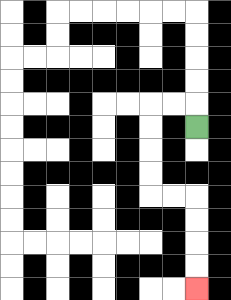{'start': '[8, 5]', 'end': '[8, 12]', 'path_directions': 'U,L,L,D,D,D,D,R,R,D,D,D,D', 'path_coordinates': '[[8, 5], [8, 4], [7, 4], [6, 4], [6, 5], [6, 6], [6, 7], [6, 8], [7, 8], [8, 8], [8, 9], [8, 10], [8, 11], [8, 12]]'}